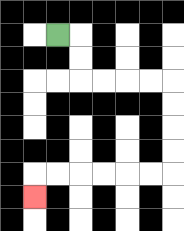{'start': '[2, 1]', 'end': '[1, 8]', 'path_directions': 'R,D,D,R,R,R,R,D,D,D,D,L,L,L,L,L,L,D', 'path_coordinates': '[[2, 1], [3, 1], [3, 2], [3, 3], [4, 3], [5, 3], [6, 3], [7, 3], [7, 4], [7, 5], [7, 6], [7, 7], [6, 7], [5, 7], [4, 7], [3, 7], [2, 7], [1, 7], [1, 8]]'}